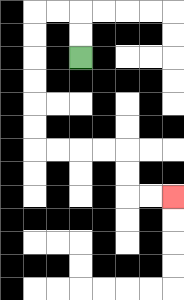{'start': '[3, 2]', 'end': '[7, 8]', 'path_directions': 'U,U,L,L,D,D,D,D,D,D,R,R,R,R,D,D,R,R', 'path_coordinates': '[[3, 2], [3, 1], [3, 0], [2, 0], [1, 0], [1, 1], [1, 2], [1, 3], [1, 4], [1, 5], [1, 6], [2, 6], [3, 6], [4, 6], [5, 6], [5, 7], [5, 8], [6, 8], [7, 8]]'}